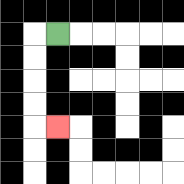{'start': '[2, 1]', 'end': '[2, 5]', 'path_directions': 'L,D,D,D,D,R', 'path_coordinates': '[[2, 1], [1, 1], [1, 2], [1, 3], [1, 4], [1, 5], [2, 5]]'}